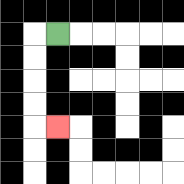{'start': '[2, 1]', 'end': '[2, 5]', 'path_directions': 'L,D,D,D,D,R', 'path_coordinates': '[[2, 1], [1, 1], [1, 2], [1, 3], [1, 4], [1, 5], [2, 5]]'}